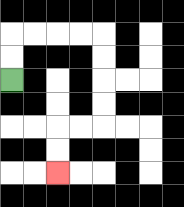{'start': '[0, 3]', 'end': '[2, 7]', 'path_directions': 'U,U,R,R,R,R,D,D,D,D,L,L,D,D', 'path_coordinates': '[[0, 3], [0, 2], [0, 1], [1, 1], [2, 1], [3, 1], [4, 1], [4, 2], [4, 3], [4, 4], [4, 5], [3, 5], [2, 5], [2, 6], [2, 7]]'}